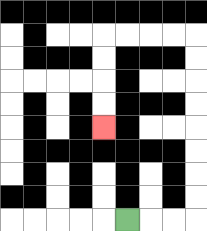{'start': '[5, 9]', 'end': '[4, 5]', 'path_directions': 'R,R,R,U,U,U,U,U,U,U,U,L,L,L,L,D,D,D,D', 'path_coordinates': '[[5, 9], [6, 9], [7, 9], [8, 9], [8, 8], [8, 7], [8, 6], [8, 5], [8, 4], [8, 3], [8, 2], [8, 1], [7, 1], [6, 1], [5, 1], [4, 1], [4, 2], [4, 3], [4, 4], [4, 5]]'}